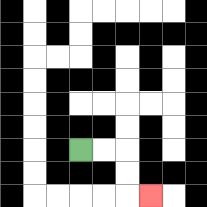{'start': '[3, 6]', 'end': '[6, 8]', 'path_directions': 'R,R,D,D,R', 'path_coordinates': '[[3, 6], [4, 6], [5, 6], [5, 7], [5, 8], [6, 8]]'}